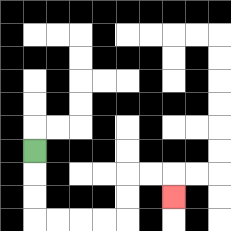{'start': '[1, 6]', 'end': '[7, 8]', 'path_directions': 'D,D,D,R,R,R,R,U,U,R,R,D', 'path_coordinates': '[[1, 6], [1, 7], [1, 8], [1, 9], [2, 9], [3, 9], [4, 9], [5, 9], [5, 8], [5, 7], [6, 7], [7, 7], [7, 8]]'}